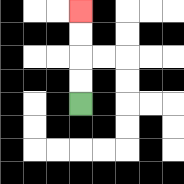{'start': '[3, 4]', 'end': '[3, 0]', 'path_directions': 'U,U,U,U', 'path_coordinates': '[[3, 4], [3, 3], [3, 2], [3, 1], [3, 0]]'}